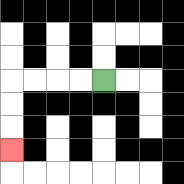{'start': '[4, 3]', 'end': '[0, 6]', 'path_directions': 'L,L,L,L,D,D,D', 'path_coordinates': '[[4, 3], [3, 3], [2, 3], [1, 3], [0, 3], [0, 4], [0, 5], [0, 6]]'}